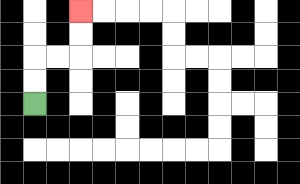{'start': '[1, 4]', 'end': '[3, 0]', 'path_directions': 'U,U,R,R,U,U', 'path_coordinates': '[[1, 4], [1, 3], [1, 2], [2, 2], [3, 2], [3, 1], [3, 0]]'}